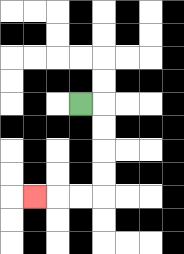{'start': '[3, 4]', 'end': '[1, 8]', 'path_directions': 'R,D,D,D,D,L,L,L', 'path_coordinates': '[[3, 4], [4, 4], [4, 5], [4, 6], [4, 7], [4, 8], [3, 8], [2, 8], [1, 8]]'}